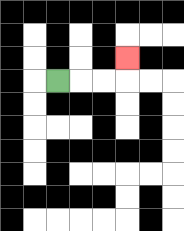{'start': '[2, 3]', 'end': '[5, 2]', 'path_directions': 'R,R,R,U', 'path_coordinates': '[[2, 3], [3, 3], [4, 3], [5, 3], [5, 2]]'}